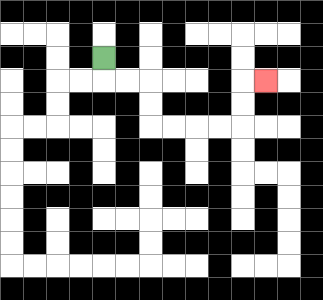{'start': '[4, 2]', 'end': '[11, 3]', 'path_directions': 'D,R,R,D,D,R,R,R,R,U,U,R', 'path_coordinates': '[[4, 2], [4, 3], [5, 3], [6, 3], [6, 4], [6, 5], [7, 5], [8, 5], [9, 5], [10, 5], [10, 4], [10, 3], [11, 3]]'}